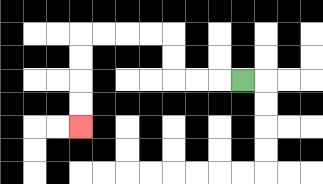{'start': '[10, 3]', 'end': '[3, 5]', 'path_directions': 'L,L,L,U,U,L,L,L,L,D,D,D,D', 'path_coordinates': '[[10, 3], [9, 3], [8, 3], [7, 3], [7, 2], [7, 1], [6, 1], [5, 1], [4, 1], [3, 1], [3, 2], [3, 3], [3, 4], [3, 5]]'}